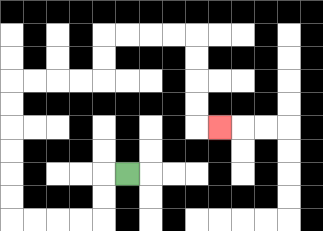{'start': '[5, 7]', 'end': '[9, 5]', 'path_directions': 'L,D,D,L,L,L,L,U,U,U,U,U,U,R,R,R,R,U,U,R,R,R,R,D,D,D,D,R', 'path_coordinates': '[[5, 7], [4, 7], [4, 8], [4, 9], [3, 9], [2, 9], [1, 9], [0, 9], [0, 8], [0, 7], [0, 6], [0, 5], [0, 4], [0, 3], [1, 3], [2, 3], [3, 3], [4, 3], [4, 2], [4, 1], [5, 1], [6, 1], [7, 1], [8, 1], [8, 2], [8, 3], [8, 4], [8, 5], [9, 5]]'}